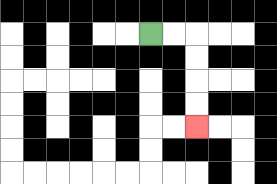{'start': '[6, 1]', 'end': '[8, 5]', 'path_directions': 'R,R,D,D,D,D', 'path_coordinates': '[[6, 1], [7, 1], [8, 1], [8, 2], [8, 3], [8, 4], [8, 5]]'}